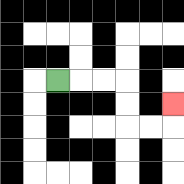{'start': '[2, 3]', 'end': '[7, 4]', 'path_directions': 'R,R,R,D,D,R,R,U', 'path_coordinates': '[[2, 3], [3, 3], [4, 3], [5, 3], [5, 4], [5, 5], [6, 5], [7, 5], [7, 4]]'}